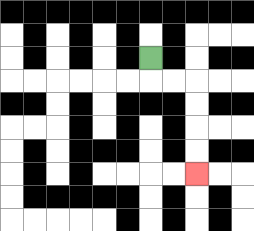{'start': '[6, 2]', 'end': '[8, 7]', 'path_directions': 'D,R,R,D,D,D,D', 'path_coordinates': '[[6, 2], [6, 3], [7, 3], [8, 3], [8, 4], [8, 5], [8, 6], [8, 7]]'}